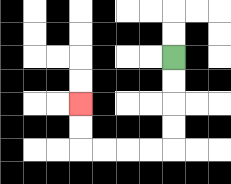{'start': '[7, 2]', 'end': '[3, 4]', 'path_directions': 'D,D,D,D,L,L,L,L,U,U', 'path_coordinates': '[[7, 2], [7, 3], [7, 4], [7, 5], [7, 6], [6, 6], [5, 6], [4, 6], [3, 6], [3, 5], [3, 4]]'}